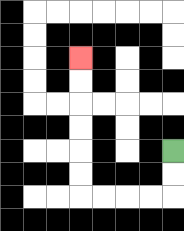{'start': '[7, 6]', 'end': '[3, 2]', 'path_directions': 'D,D,L,L,L,L,U,U,U,U,U,U', 'path_coordinates': '[[7, 6], [7, 7], [7, 8], [6, 8], [5, 8], [4, 8], [3, 8], [3, 7], [3, 6], [3, 5], [3, 4], [3, 3], [3, 2]]'}